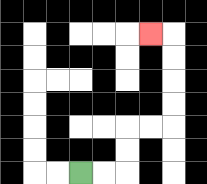{'start': '[3, 7]', 'end': '[6, 1]', 'path_directions': 'R,R,U,U,R,R,U,U,U,U,L', 'path_coordinates': '[[3, 7], [4, 7], [5, 7], [5, 6], [5, 5], [6, 5], [7, 5], [7, 4], [7, 3], [7, 2], [7, 1], [6, 1]]'}